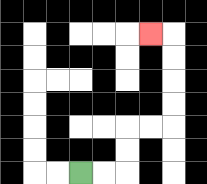{'start': '[3, 7]', 'end': '[6, 1]', 'path_directions': 'R,R,U,U,R,R,U,U,U,U,L', 'path_coordinates': '[[3, 7], [4, 7], [5, 7], [5, 6], [5, 5], [6, 5], [7, 5], [7, 4], [7, 3], [7, 2], [7, 1], [6, 1]]'}